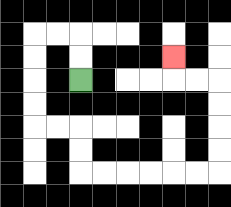{'start': '[3, 3]', 'end': '[7, 2]', 'path_directions': 'U,U,L,L,D,D,D,D,R,R,D,D,R,R,R,R,R,R,U,U,U,U,L,L,U', 'path_coordinates': '[[3, 3], [3, 2], [3, 1], [2, 1], [1, 1], [1, 2], [1, 3], [1, 4], [1, 5], [2, 5], [3, 5], [3, 6], [3, 7], [4, 7], [5, 7], [6, 7], [7, 7], [8, 7], [9, 7], [9, 6], [9, 5], [9, 4], [9, 3], [8, 3], [7, 3], [7, 2]]'}